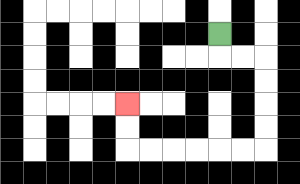{'start': '[9, 1]', 'end': '[5, 4]', 'path_directions': 'D,R,R,D,D,D,D,L,L,L,L,L,L,U,U', 'path_coordinates': '[[9, 1], [9, 2], [10, 2], [11, 2], [11, 3], [11, 4], [11, 5], [11, 6], [10, 6], [9, 6], [8, 6], [7, 6], [6, 6], [5, 6], [5, 5], [5, 4]]'}